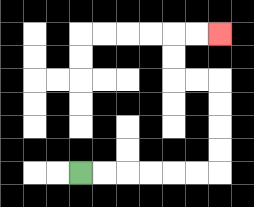{'start': '[3, 7]', 'end': '[9, 1]', 'path_directions': 'R,R,R,R,R,R,U,U,U,U,L,L,U,U,R,R', 'path_coordinates': '[[3, 7], [4, 7], [5, 7], [6, 7], [7, 7], [8, 7], [9, 7], [9, 6], [9, 5], [9, 4], [9, 3], [8, 3], [7, 3], [7, 2], [7, 1], [8, 1], [9, 1]]'}